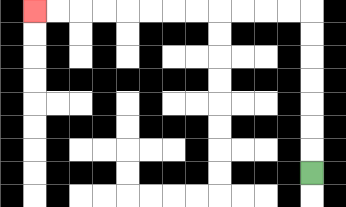{'start': '[13, 7]', 'end': '[1, 0]', 'path_directions': 'U,U,U,U,U,U,U,L,L,L,L,L,L,L,L,L,L,L,L', 'path_coordinates': '[[13, 7], [13, 6], [13, 5], [13, 4], [13, 3], [13, 2], [13, 1], [13, 0], [12, 0], [11, 0], [10, 0], [9, 0], [8, 0], [7, 0], [6, 0], [5, 0], [4, 0], [3, 0], [2, 0], [1, 0]]'}